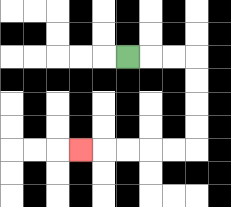{'start': '[5, 2]', 'end': '[3, 6]', 'path_directions': 'R,R,R,D,D,D,D,L,L,L,L,L', 'path_coordinates': '[[5, 2], [6, 2], [7, 2], [8, 2], [8, 3], [8, 4], [8, 5], [8, 6], [7, 6], [6, 6], [5, 6], [4, 6], [3, 6]]'}